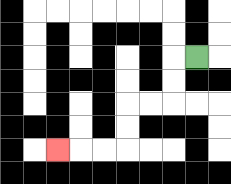{'start': '[8, 2]', 'end': '[2, 6]', 'path_directions': 'L,D,D,L,L,D,D,L,L,L', 'path_coordinates': '[[8, 2], [7, 2], [7, 3], [7, 4], [6, 4], [5, 4], [5, 5], [5, 6], [4, 6], [3, 6], [2, 6]]'}